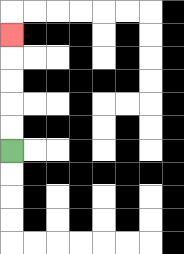{'start': '[0, 6]', 'end': '[0, 1]', 'path_directions': 'U,U,U,U,U', 'path_coordinates': '[[0, 6], [0, 5], [0, 4], [0, 3], [0, 2], [0, 1]]'}